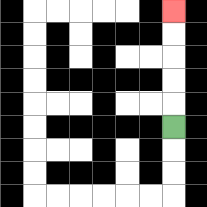{'start': '[7, 5]', 'end': '[7, 0]', 'path_directions': 'U,U,U,U,U', 'path_coordinates': '[[7, 5], [7, 4], [7, 3], [7, 2], [7, 1], [7, 0]]'}